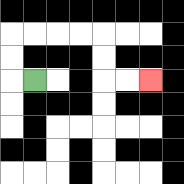{'start': '[1, 3]', 'end': '[6, 3]', 'path_directions': 'L,U,U,R,R,R,R,D,D,R,R', 'path_coordinates': '[[1, 3], [0, 3], [0, 2], [0, 1], [1, 1], [2, 1], [3, 1], [4, 1], [4, 2], [4, 3], [5, 3], [6, 3]]'}